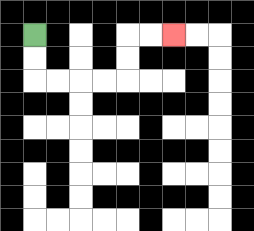{'start': '[1, 1]', 'end': '[7, 1]', 'path_directions': 'D,D,R,R,R,R,U,U,R,R', 'path_coordinates': '[[1, 1], [1, 2], [1, 3], [2, 3], [3, 3], [4, 3], [5, 3], [5, 2], [5, 1], [6, 1], [7, 1]]'}